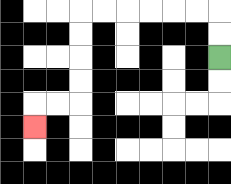{'start': '[9, 2]', 'end': '[1, 5]', 'path_directions': 'U,U,L,L,L,L,L,L,D,D,D,D,L,L,D', 'path_coordinates': '[[9, 2], [9, 1], [9, 0], [8, 0], [7, 0], [6, 0], [5, 0], [4, 0], [3, 0], [3, 1], [3, 2], [3, 3], [3, 4], [2, 4], [1, 4], [1, 5]]'}